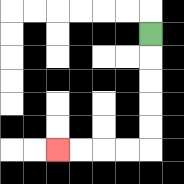{'start': '[6, 1]', 'end': '[2, 6]', 'path_directions': 'D,D,D,D,D,L,L,L,L', 'path_coordinates': '[[6, 1], [6, 2], [6, 3], [6, 4], [6, 5], [6, 6], [5, 6], [4, 6], [3, 6], [2, 6]]'}